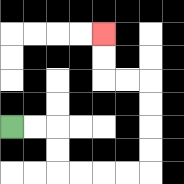{'start': '[0, 5]', 'end': '[4, 1]', 'path_directions': 'R,R,D,D,R,R,R,R,U,U,U,U,L,L,U,U', 'path_coordinates': '[[0, 5], [1, 5], [2, 5], [2, 6], [2, 7], [3, 7], [4, 7], [5, 7], [6, 7], [6, 6], [6, 5], [6, 4], [6, 3], [5, 3], [4, 3], [4, 2], [4, 1]]'}